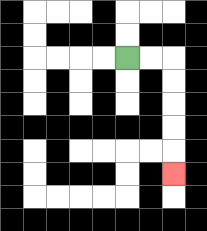{'start': '[5, 2]', 'end': '[7, 7]', 'path_directions': 'R,R,D,D,D,D,D', 'path_coordinates': '[[5, 2], [6, 2], [7, 2], [7, 3], [7, 4], [7, 5], [7, 6], [7, 7]]'}